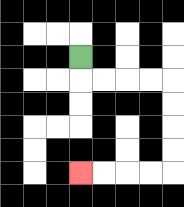{'start': '[3, 2]', 'end': '[3, 7]', 'path_directions': 'D,R,R,R,R,D,D,D,D,L,L,L,L', 'path_coordinates': '[[3, 2], [3, 3], [4, 3], [5, 3], [6, 3], [7, 3], [7, 4], [7, 5], [7, 6], [7, 7], [6, 7], [5, 7], [4, 7], [3, 7]]'}